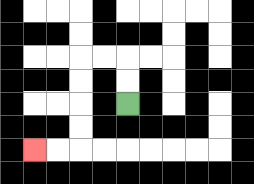{'start': '[5, 4]', 'end': '[1, 6]', 'path_directions': 'U,U,L,L,D,D,D,D,L,L', 'path_coordinates': '[[5, 4], [5, 3], [5, 2], [4, 2], [3, 2], [3, 3], [3, 4], [3, 5], [3, 6], [2, 6], [1, 6]]'}